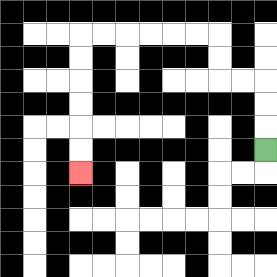{'start': '[11, 6]', 'end': '[3, 7]', 'path_directions': 'U,U,U,L,L,U,U,L,L,L,L,L,L,D,D,D,D,D,D', 'path_coordinates': '[[11, 6], [11, 5], [11, 4], [11, 3], [10, 3], [9, 3], [9, 2], [9, 1], [8, 1], [7, 1], [6, 1], [5, 1], [4, 1], [3, 1], [3, 2], [3, 3], [3, 4], [3, 5], [3, 6], [3, 7]]'}